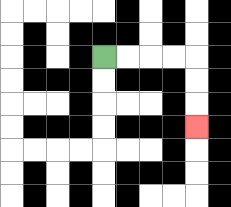{'start': '[4, 2]', 'end': '[8, 5]', 'path_directions': 'R,R,R,R,D,D,D', 'path_coordinates': '[[4, 2], [5, 2], [6, 2], [7, 2], [8, 2], [8, 3], [8, 4], [8, 5]]'}